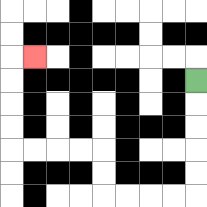{'start': '[8, 3]', 'end': '[1, 2]', 'path_directions': 'D,D,D,D,D,L,L,L,L,U,U,L,L,L,L,U,U,U,U,R', 'path_coordinates': '[[8, 3], [8, 4], [8, 5], [8, 6], [8, 7], [8, 8], [7, 8], [6, 8], [5, 8], [4, 8], [4, 7], [4, 6], [3, 6], [2, 6], [1, 6], [0, 6], [0, 5], [0, 4], [0, 3], [0, 2], [1, 2]]'}